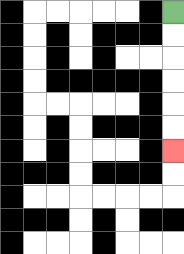{'start': '[7, 0]', 'end': '[7, 6]', 'path_directions': 'D,D,D,D,D,D', 'path_coordinates': '[[7, 0], [7, 1], [7, 2], [7, 3], [7, 4], [7, 5], [7, 6]]'}